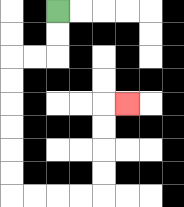{'start': '[2, 0]', 'end': '[5, 4]', 'path_directions': 'D,D,L,L,D,D,D,D,D,D,R,R,R,R,U,U,U,U,R', 'path_coordinates': '[[2, 0], [2, 1], [2, 2], [1, 2], [0, 2], [0, 3], [0, 4], [0, 5], [0, 6], [0, 7], [0, 8], [1, 8], [2, 8], [3, 8], [4, 8], [4, 7], [4, 6], [4, 5], [4, 4], [5, 4]]'}